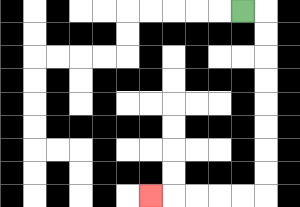{'start': '[10, 0]', 'end': '[6, 8]', 'path_directions': 'R,D,D,D,D,D,D,D,D,L,L,L,L,L', 'path_coordinates': '[[10, 0], [11, 0], [11, 1], [11, 2], [11, 3], [11, 4], [11, 5], [11, 6], [11, 7], [11, 8], [10, 8], [9, 8], [8, 8], [7, 8], [6, 8]]'}